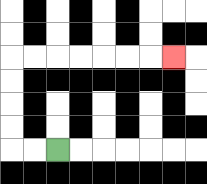{'start': '[2, 6]', 'end': '[7, 2]', 'path_directions': 'L,L,U,U,U,U,R,R,R,R,R,R,R', 'path_coordinates': '[[2, 6], [1, 6], [0, 6], [0, 5], [0, 4], [0, 3], [0, 2], [1, 2], [2, 2], [3, 2], [4, 2], [5, 2], [6, 2], [7, 2]]'}